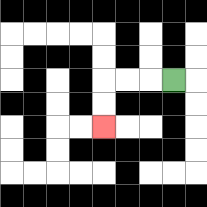{'start': '[7, 3]', 'end': '[4, 5]', 'path_directions': 'L,L,L,D,D', 'path_coordinates': '[[7, 3], [6, 3], [5, 3], [4, 3], [4, 4], [4, 5]]'}